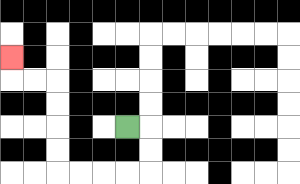{'start': '[5, 5]', 'end': '[0, 2]', 'path_directions': 'R,D,D,L,L,L,L,U,U,U,U,L,L,U', 'path_coordinates': '[[5, 5], [6, 5], [6, 6], [6, 7], [5, 7], [4, 7], [3, 7], [2, 7], [2, 6], [2, 5], [2, 4], [2, 3], [1, 3], [0, 3], [0, 2]]'}